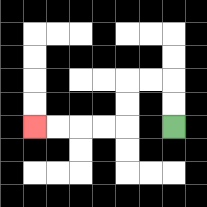{'start': '[7, 5]', 'end': '[1, 5]', 'path_directions': 'U,U,L,L,D,D,L,L,L,L', 'path_coordinates': '[[7, 5], [7, 4], [7, 3], [6, 3], [5, 3], [5, 4], [5, 5], [4, 5], [3, 5], [2, 5], [1, 5]]'}